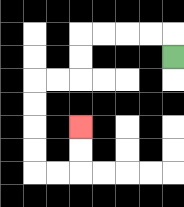{'start': '[7, 2]', 'end': '[3, 5]', 'path_directions': 'U,L,L,L,L,D,D,L,L,D,D,D,D,R,R,U,U', 'path_coordinates': '[[7, 2], [7, 1], [6, 1], [5, 1], [4, 1], [3, 1], [3, 2], [3, 3], [2, 3], [1, 3], [1, 4], [1, 5], [1, 6], [1, 7], [2, 7], [3, 7], [3, 6], [3, 5]]'}